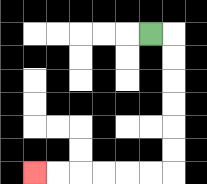{'start': '[6, 1]', 'end': '[1, 7]', 'path_directions': 'R,D,D,D,D,D,D,L,L,L,L,L,L', 'path_coordinates': '[[6, 1], [7, 1], [7, 2], [7, 3], [7, 4], [7, 5], [7, 6], [7, 7], [6, 7], [5, 7], [4, 7], [3, 7], [2, 7], [1, 7]]'}